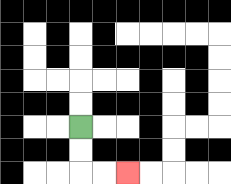{'start': '[3, 5]', 'end': '[5, 7]', 'path_directions': 'D,D,R,R', 'path_coordinates': '[[3, 5], [3, 6], [3, 7], [4, 7], [5, 7]]'}